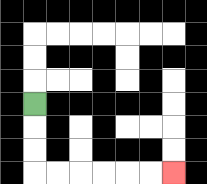{'start': '[1, 4]', 'end': '[7, 7]', 'path_directions': 'D,D,D,R,R,R,R,R,R', 'path_coordinates': '[[1, 4], [1, 5], [1, 6], [1, 7], [2, 7], [3, 7], [4, 7], [5, 7], [6, 7], [7, 7]]'}